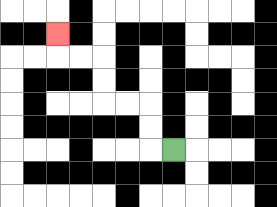{'start': '[7, 6]', 'end': '[2, 1]', 'path_directions': 'L,U,U,L,L,U,U,L,L,U', 'path_coordinates': '[[7, 6], [6, 6], [6, 5], [6, 4], [5, 4], [4, 4], [4, 3], [4, 2], [3, 2], [2, 2], [2, 1]]'}